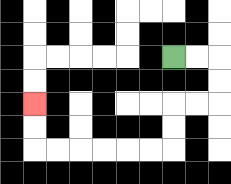{'start': '[7, 2]', 'end': '[1, 4]', 'path_directions': 'R,R,D,D,L,L,D,D,L,L,L,L,L,L,U,U', 'path_coordinates': '[[7, 2], [8, 2], [9, 2], [9, 3], [9, 4], [8, 4], [7, 4], [7, 5], [7, 6], [6, 6], [5, 6], [4, 6], [3, 6], [2, 6], [1, 6], [1, 5], [1, 4]]'}